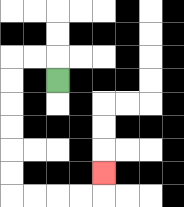{'start': '[2, 3]', 'end': '[4, 7]', 'path_directions': 'U,L,L,D,D,D,D,D,D,R,R,R,R,U', 'path_coordinates': '[[2, 3], [2, 2], [1, 2], [0, 2], [0, 3], [0, 4], [0, 5], [0, 6], [0, 7], [0, 8], [1, 8], [2, 8], [3, 8], [4, 8], [4, 7]]'}